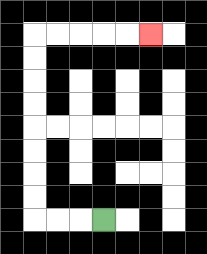{'start': '[4, 9]', 'end': '[6, 1]', 'path_directions': 'L,L,L,U,U,U,U,U,U,U,U,R,R,R,R,R', 'path_coordinates': '[[4, 9], [3, 9], [2, 9], [1, 9], [1, 8], [1, 7], [1, 6], [1, 5], [1, 4], [1, 3], [1, 2], [1, 1], [2, 1], [3, 1], [4, 1], [5, 1], [6, 1]]'}